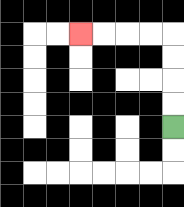{'start': '[7, 5]', 'end': '[3, 1]', 'path_directions': 'U,U,U,U,L,L,L,L', 'path_coordinates': '[[7, 5], [7, 4], [7, 3], [7, 2], [7, 1], [6, 1], [5, 1], [4, 1], [3, 1]]'}